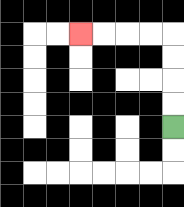{'start': '[7, 5]', 'end': '[3, 1]', 'path_directions': 'U,U,U,U,L,L,L,L', 'path_coordinates': '[[7, 5], [7, 4], [7, 3], [7, 2], [7, 1], [6, 1], [5, 1], [4, 1], [3, 1]]'}